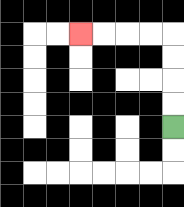{'start': '[7, 5]', 'end': '[3, 1]', 'path_directions': 'U,U,U,U,L,L,L,L', 'path_coordinates': '[[7, 5], [7, 4], [7, 3], [7, 2], [7, 1], [6, 1], [5, 1], [4, 1], [3, 1]]'}